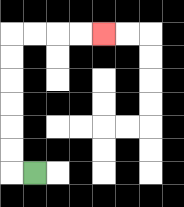{'start': '[1, 7]', 'end': '[4, 1]', 'path_directions': 'L,U,U,U,U,U,U,R,R,R,R', 'path_coordinates': '[[1, 7], [0, 7], [0, 6], [0, 5], [0, 4], [0, 3], [0, 2], [0, 1], [1, 1], [2, 1], [3, 1], [4, 1]]'}